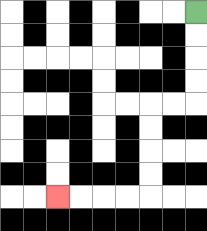{'start': '[8, 0]', 'end': '[2, 8]', 'path_directions': 'D,D,D,D,L,L,D,D,D,D,L,L,L,L', 'path_coordinates': '[[8, 0], [8, 1], [8, 2], [8, 3], [8, 4], [7, 4], [6, 4], [6, 5], [6, 6], [6, 7], [6, 8], [5, 8], [4, 8], [3, 8], [2, 8]]'}